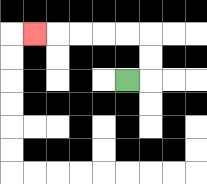{'start': '[5, 3]', 'end': '[1, 1]', 'path_directions': 'R,U,U,L,L,L,L,L', 'path_coordinates': '[[5, 3], [6, 3], [6, 2], [6, 1], [5, 1], [4, 1], [3, 1], [2, 1], [1, 1]]'}